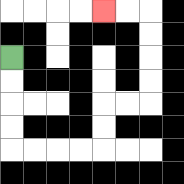{'start': '[0, 2]', 'end': '[4, 0]', 'path_directions': 'D,D,D,D,R,R,R,R,U,U,R,R,U,U,U,U,L,L', 'path_coordinates': '[[0, 2], [0, 3], [0, 4], [0, 5], [0, 6], [1, 6], [2, 6], [3, 6], [4, 6], [4, 5], [4, 4], [5, 4], [6, 4], [6, 3], [6, 2], [6, 1], [6, 0], [5, 0], [4, 0]]'}